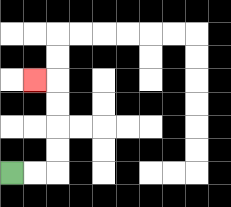{'start': '[0, 7]', 'end': '[1, 3]', 'path_directions': 'R,R,U,U,U,U,L', 'path_coordinates': '[[0, 7], [1, 7], [2, 7], [2, 6], [2, 5], [2, 4], [2, 3], [1, 3]]'}